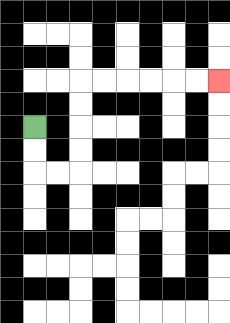{'start': '[1, 5]', 'end': '[9, 3]', 'path_directions': 'D,D,R,R,U,U,U,U,R,R,R,R,R,R', 'path_coordinates': '[[1, 5], [1, 6], [1, 7], [2, 7], [3, 7], [3, 6], [3, 5], [3, 4], [3, 3], [4, 3], [5, 3], [6, 3], [7, 3], [8, 3], [9, 3]]'}